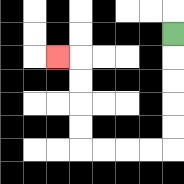{'start': '[7, 1]', 'end': '[2, 2]', 'path_directions': 'D,D,D,D,D,L,L,L,L,U,U,U,U,L', 'path_coordinates': '[[7, 1], [7, 2], [7, 3], [7, 4], [7, 5], [7, 6], [6, 6], [5, 6], [4, 6], [3, 6], [3, 5], [3, 4], [3, 3], [3, 2], [2, 2]]'}